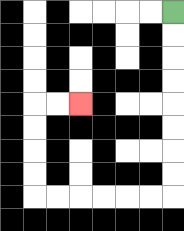{'start': '[7, 0]', 'end': '[3, 4]', 'path_directions': 'D,D,D,D,D,D,D,D,L,L,L,L,L,L,U,U,U,U,R,R', 'path_coordinates': '[[7, 0], [7, 1], [7, 2], [7, 3], [7, 4], [7, 5], [7, 6], [7, 7], [7, 8], [6, 8], [5, 8], [4, 8], [3, 8], [2, 8], [1, 8], [1, 7], [1, 6], [1, 5], [1, 4], [2, 4], [3, 4]]'}